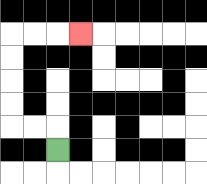{'start': '[2, 6]', 'end': '[3, 1]', 'path_directions': 'U,L,L,U,U,U,U,R,R,R', 'path_coordinates': '[[2, 6], [2, 5], [1, 5], [0, 5], [0, 4], [0, 3], [0, 2], [0, 1], [1, 1], [2, 1], [3, 1]]'}